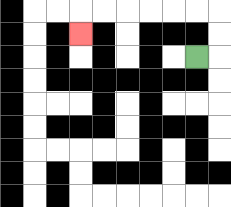{'start': '[8, 2]', 'end': '[3, 1]', 'path_directions': 'R,U,U,L,L,L,L,L,L,D', 'path_coordinates': '[[8, 2], [9, 2], [9, 1], [9, 0], [8, 0], [7, 0], [6, 0], [5, 0], [4, 0], [3, 0], [3, 1]]'}